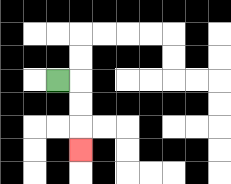{'start': '[2, 3]', 'end': '[3, 6]', 'path_directions': 'R,D,D,D', 'path_coordinates': '[[2, 3], [3, 3], [3, 4], [3, 5], [3, 6]]'}